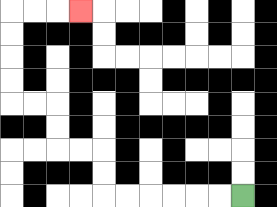{'start': '[10, 8]', 'end': '[3, 0]', 'path_directions': 'L,L,L,L,L,L,U,U,L,L,U,U,L,L,U,U,U,U,R,R,R', 'path_coordinates': '[[10, 8], [9, 8], [8, 8], [7, 8], [6, 8], [5, 8], [4, 8], [4, 7], [4, 6], [3, 6], [2, 6], [2, 5], [2, 4], [1, 4], [0, 4], [0, 3], [0, 2], [0, 1], [0, 0], [1, 0], [2, 0], [3, 0]]'}